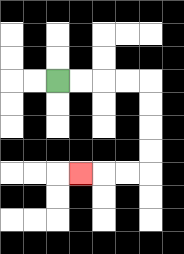{'start': '[2, 3]', 'end': '[3, 7]', 'path_directions': 'R,R,R,R,D,D,D,D,L,L,L', 'path_coordinates': '[[2, 3], [3, 3], [4, 3], [5, 3], [6, 3], [6, 4], [6, 5], [6, 6], [6, 7], [5, 7], [4, 7], [3, 7]]'}